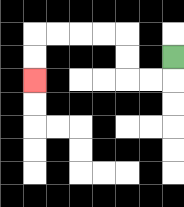{'start': '[7, 2]', 'end': '[1, 3]', 'path_directions': 'D,L,L,U,U,L,L,L,L,D,D', 'path_coordinates': '[[7, 2], [7, 3], [6, 3], [5, 3], [5, 2], [5, 1], [4, 1], [3, 1], [2, 1], [1, 1], [1, 2], [1, 3]]'}